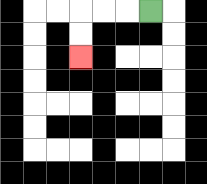{'start': '[6, 0]', 'end': '[3, 2]', 'path_directions': 'L,L,L,D,D', 'path_coordinates': '[[6, 0], [5, 0], [4, 0], [3, 0], [3, 1], [3, 2]]'}